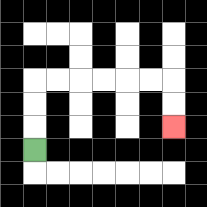{'start': '[1, 6]', 'end': '[7, 5]', 'path_directions': 'U,U,U,R,R,R,R,R,R,D,D', 'path_coordinates': '[[1, 6], [1, 5], [1, 4], [1, 3], [2, 3], [3, 3], [4, 3], [5, 3], [6, 3], [7, 3], [7, 4], [7, 5]]'}